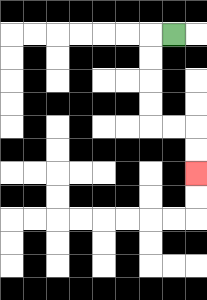{'start': '[7, 1]', 'end': '[8, 7]', 'path_directions': 'L,D,D,D,D,R,R,D,D', 'path_coordinates': '[[7, 1], [6, 1], [6, 2], [6, 3], [6, 4], [6, 5], [7, 5], [8, 5], [8, 6], [8, 7]]'}